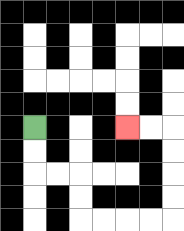{'start': '[1, 5]', 'end': '[5, 5]', 'path_directions': 'D,D,R,R,D,D,R,R,R,R,U,U,U,U,L,L', 'path_coordinates': '[[1, 5], [1, 6], [1, 7], [2, 7], [3, 7], [3, 8], [3, 9], [4, 9], [5, 9], [6, 9], [7, 9], [7, 8], [7, 7], [7, 6], [7, 5], [6, 5], [5, 5]]'}